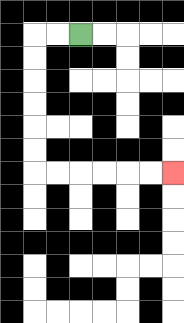{'start': '[3, 1]', 'end': '[7, 7]', 'path_directions': 'L,L,D,D,D,D,D,D,R,R,R,R,R,R', 'path_coordinates': '[[3, 1], [2, 1], [1, 1], [1, 2], [1, 3], [1, 4], [1, 5], [1, 6], [1, 7], [2, 7], [3, 7], [4, 7], [5, 7], [6, 7], [7, 7]]'}